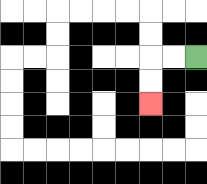{'start': '[8, 2]', 'end': '[6, 4]', 'path_directions': 'L,L,D,D', 'path_coordinates': '[[8, 2], [7, 2], [6, 2], [6, 3], [6, 4]]'}